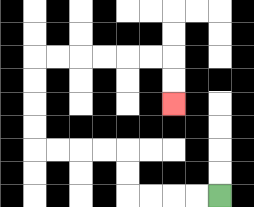{'start': '[9, 8]', 'end': '[7, 4]', 'path_directions': 'L,L,L,L,U,U,L,L,L,L,U,U,U,U,R,R,R,R,R,R,D,D', 'path_coordinates': '[[9, 8], [8, 8], [7, 8], [6, 8], [5, 8], [5, 7], [5, 6], [4, 6], [3, 6], [2, 6], [1, 6], [1, 5], [1, 4], [1, 3], [1, 2], [2, 2], [3, 2], [4, 2], [5, 2], [6, 2], [7, 2], [7, 3], [7, 4]]'}